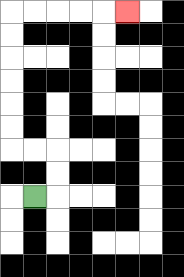{'start': '[1, 8]', 'end': '[5, 0]', 'path_directions': 'R,U,U,L,L,U,U,U,U,U,U,R,R,R,R,R', 'path_coordinates': '[[1, 8], [2, 8], [2, 7], [2, 6], [1, 6], [0, 6], [0, 5], [0, 4], [0, 3], [0, 2], [0, 1], [0, 0], [1, 0], [2, 0], [3, 0], [4, 0], [5, 0]]'}